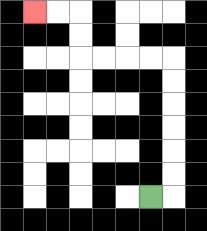{'start': '[6, 8]', 'end': '[1, 0]', 'path_directions': 'R,U,U,U,U,U,U,L,L,L,L,U,U,L,L', 'path_coordinates': '[[6, 8], [7, 8], [7, 7], [7, 6], [7, 5], [7, 4], [7, 3], [7, 2], [6, 2], [5, 2], [4, 2], [3, 2], [3, 1], [3, 0], [2, 0], [1, 0]]'}